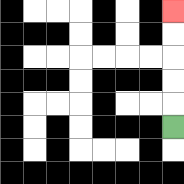{'start': '[7, 5]', 'end': '[7, 0]', 'path_directions': 'U,U,U,U,U', 'path_coordinates': '[[7, 5], [7, 4], [7, 3], [7, 2], [7, 1], [7, 0]]'}